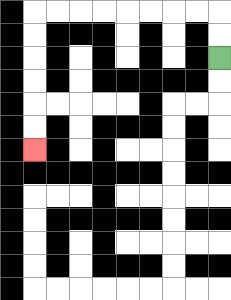{'start': '[9, 2]', 'end': '[1, 6]', 'path_directions': 'U,U,L,L,L,L,L,L,L,L,D,D,D,D,D,D', 'path_coordinates': '[[9, 2], [9, 1], [9, 0], [8, 0], [7, 0], [6, 0], [5, 0], [4, 0], [3, 0], [2, 0], [1, 0], [1, 1], [1, 2], [1, 3], [1, 4], [1, 5], [1, 6]]'}